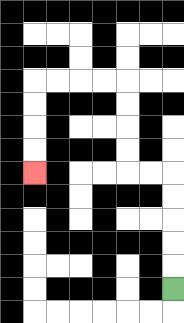{'start': '[7, 12]', 'end': '[1, 7]', 'path_directions': 'U,U,U,U,U,L,L,U,U,U,U,L,L,L,L,D,D,D,D', 'path_coordinates': '[[7, 12], [7, 11], [7, 10], [7, 9], [7, 8], [7, 7], [6, 7], [5, 7], [5, 6], [5, 5], [5, 4], [5, 3], [4, 3], [3, 3], [2, 3], [1, 3], [1, 4], [1, 5], [1, 6], [1, 7]]'}